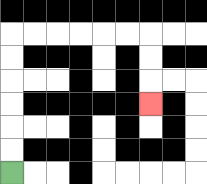{'start': '[0, 7]', 'end': '[6, 4]', 'path_directions': 'U,U,U,U,U,U,R,R,R,R,R,R,D,D,D', 'path_coordinates': '[[0, 7], [0, 6], [0, 5], [0, 4], [0, 3], [0, 2], [0, 1], [1, 1], [2, 1], [3, 1], [4, 1], [5, 1], [6, 1], [6, 2], [6, 3], [6, 4]]'}